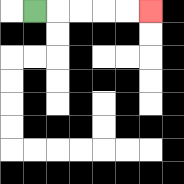{'start': '[1, 0]', 'end': '[6, 0]', 'path_directions': 'R,R,R,R,R', 'path_coordinates': '[[1, 0], [2, 0], [3, 0], [4, 0], [5, 0], [6, 0]]'}